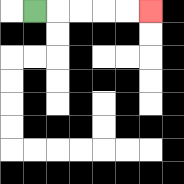{'start': '[1, 0]', 'end': '[6, 0]', 'path_directions': 'R,R,R,R,R', 'path_coordinates': '[[1, 0], [2, 0], [3, 0], [4, 0], [5, 0], [6, 0]]'}